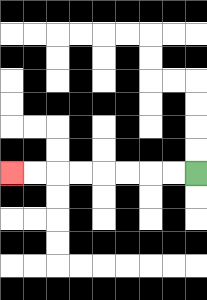{'start': '[8, 7]', 'end': '[0, 7]', 'path_directions': 'L,L,L,L,L,L,L,L', 'path_coordinates': '[[8, 7], [7, 7], [6, 7], [5, 7], [4, 7], [3, 7], [2, 7], [1, 7], [0, 7]]'}